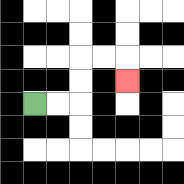{'start': '[1, 4]', 'end': '[5, 3]', 'path_directions': 'R,R,U,U,R,R,D', 'path_coordinates': '[[1, 4], [2, 4], [3, 4], [3, 3], [3, 2], [4, 2], [5, 2], [5, 3]]'}